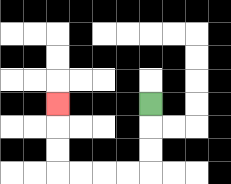{'start': '[6, 4]', 'end': '[2, 4]', 'path_directions': 'D,D,D,L,L,L,L,U,U,U', 'path_coordinates': '[[6, 4], [6, 5], [6, 6], [6, 7], [5, 7], [4, 7], [3, 7], [2, 7], [2, 6], [2, 5], [2, 4]]'}